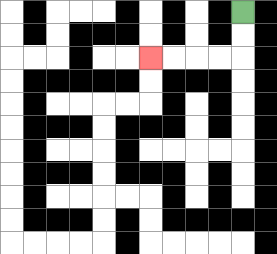{'start': '[10, 0]', 'end': '[6, 2]', 'path_directions': 'D,D,L,L,L,L', 'path_coordinates': '[[10, 0], [10, 1], [10, 2], [9, 2], [8, 2], [7, 2], [6, 2]]'}